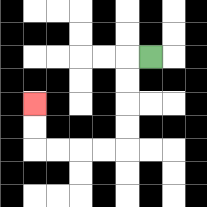{'start': '[6, 2]', 'end': '[1, 4]', 'path_directions': 'L,D,D,D,D,L,L,L,L,U,U', 'path_coordinates': '[[6, 2], [5, 2], [5, 3], [5, 4], [5, 5], [5, 6], [4, 6], [3, 6], [2, 6], [1, 6], [1, 5], [1, 4]]'}